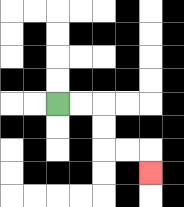{'start': '[2, 4]', 'end': '[6, 7]', 'path_directions': 'R,R,D,D,R,R,D', 'path_coordinates': '[[2, 4], [3, 4], [4, 4], [4, 5], [4, 6], [5, 6], [6, 6], [6, 7]]'}